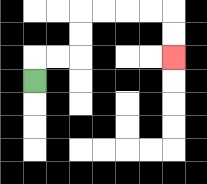{'start': '[1, 3]', 'end': '[7, 2]', 'path_directions': 'U,R,R,U,U,R,R,R,R,D,D', 'path_coordinates': '[[1, 3], [1, 2], [2, 2], [3, 2], [3, 1], [3, 0], [4, 0], [5, 0], [6, 0], [7, 0], [7, 1], [7, 2]]'}